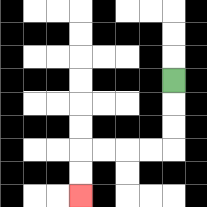{'start': '[7, 3]', 'end': '[3, 8]', 'path_directions': 'D,D,D,L,L,L,L,D,D', 'path_coordinates': '[[7, 3], [7, 4], [7, 5], [7, 6], [6, 6], [5, 6], [4, 6], [3, 6], [3, 7], [3, 8]]'}